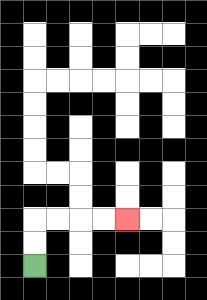{'start': '[1, 11]', 'end': '[5, 9]', 'path_directions': 'U,U,R,R,R,R', 'path_coordinates': '[[1, 11], [1, 10], [1, 9], [2, 9], [3, 9], [4, 9], [5, 9]]'}